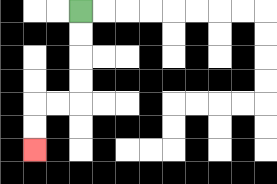{'start': '[3, 0]', 'end': '[1, 6]', 'path_directions': 'D,D,D,D,L,L,D,D', 'path_coordinates': '[[3, 0], [3, 1], [3, 2], [3, 3], [3, 4], [2, 4], [1, 4], [1, 5], [1, 6]]'}